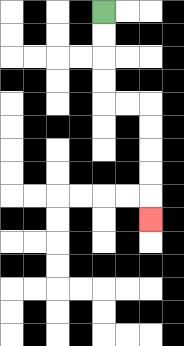{'start': '[4, 0]', 'end': '[6, 9]', 'path_directions': 'D,D,D,D,R,R,D,D,D,D,D', 'path_coordinates': '[[4, 0], [4, 1], [4, 2], [4, 3], [4, 4], [5, 4], [6, 4], [6, 5], [6, 6], [6, 7], [6, 8], [6, 9]]'}